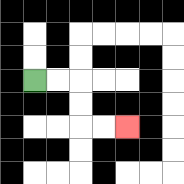{'start': '[1, 3]', 'end': '[5, 5]', 'path_directions': 'R,R,D,D,R,R', 'path_coordinates': '[[1, 3], [2, 3], [3, 3], [3, 4], [3, 5], [4, 5], [5, 5]]'}